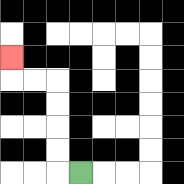{'start': '[3, 7]', 'end': '[0, 2]', 'path_directions': 'L,U,U,U,U,L,L,U', 'path_coordinates': '[[3, 7], [2, 7], [2, 6], [2, 5], [2, 4], [2, 3], [1, 3], [0, 3], [0, 2]]'}